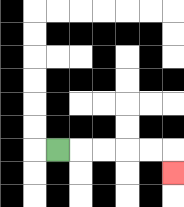{'start': '[2, 6]', 'end': '[7, 7]', 'path_directions': 'R,R,R,R,R,D', 'path_coordinates': '[[2, 6], [3, 6], [4, 6], [5, 6], [6, 6], [7, 6], [7, 7]]'}